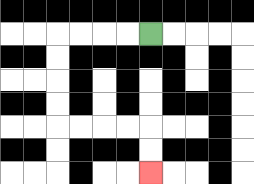{'start': '[6, 1]', 'end': '[6, 7]', 'path_directions': 'L,L,L,L,D,D,D,D,R,R,R,R,D,D', 'path_coordinates': '[[6, 1], [5, 1], [4, 1], [3, 1], [2, 1], [2, 2], [2, 3], [2, 4], [2, 5], [3, 5], [4, 5], [5, 5], [6, 5], [6, 6], [6, 7]]'}